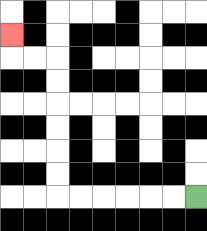{'start': '[8, 8]', 'end': '[0, 1]', 'path_directions': 'L,L,L,L,L,L,U,U,U,U,U,U,L,L,U', 'path_coordinates': '[[8, 8], [7, 8], [6, 8], [5, 8], [4, 8], [3, 8], [2, 8], [2, 7], [2, 6], [2, 5], [2, 4], [2, 3], [2, 2], [1, 2], [0, 2], [0, 1]]'}